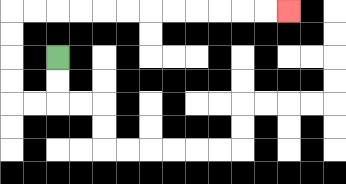{'start': '[2, 2]', 'end': '[12, 0]', 'path_directions': 'D,D,L,L,U,U,U,U,R,R,R,R,R,R,R,R,R,R,R,R', 'path_coordinates': '[[2, 2], [2, 3], [2, 4], [1, 4], [0, 4], [0, 3], [0, 2], [0, 1], [0, 0], [1, 0], [2, 0], [3, 0], [4, 0], [5, 0], [6, 0], [7, 0], [8, 0], [9, 0], [10, 0], [11, 0], [12, 0]]'}